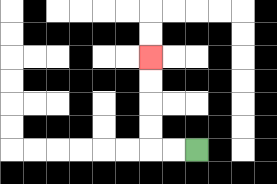{'start': '[8, 6]', 'end': '[6, 2]', 'path_directions': 'L,L,U,U,U,U', 'path_coordinates': '[[8, 6], [7, 6], [6, 6], [6, 5], [6, 4], [6, 3], [6, 2]]'}